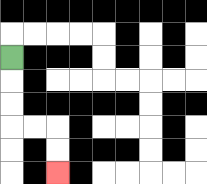{'start': '[0, 2]', 'end': '[2, 7]', 'path_directions': 'D,D,D,R,R,D,D', 'path_coordinates': '[[0, 2], [0, 3], [0, 4], [0, 5], [1, 5], [2, 5], [2, 6], [2, 7]]'}